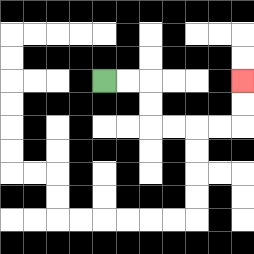{'start': '[4, 3]', 'end': '[10, 3]', 'path_directions': 'R,R,D,D,R,R,R,R,U,U', 'path_coordinates': '[[4, 3], [5, 3], [6, 3], [6, 4], [6, 5], [7, 5], [8, 5], [9, 5], [10, 5], [10, 4], [10, 3]]'}